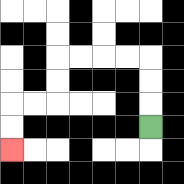{'start': '[6, 5]', 'end': '[0, 6]', 'path_directions': 'U,U,U,L,L,L,L,D,D,L,L,D,D', 'path_coordinates': '[[6, 5], [6, 4], [6, 3], [6, 2], [5, 2], [4, 2], [3, 2], [2, 2], [2, 3], [2, 4], [1, 4], [0, 4], [0, 5], [0, 6]]'}